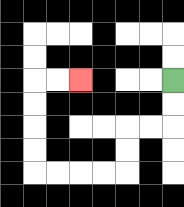{'start': '[7, 3]', 'end': '[3, 3]', 'path_directions': 'D,D,L,L,D,D,L,L,L,L,U,U,U,U,R,R', 'path_coordinates': '[[7, 3], [7, 4], [7, 5], [6, 5], [5, 5], [5, 6], [5, 7], [4, 7], [3, 7], [2, 7], [1, 7], [1, 6], [1, 5], [1, 4], [1, 3], [2, 3], [3, 3]]'}